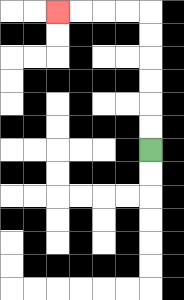{'start': '[6, 6]', 'end': '[2, 0]', 'path_directions': 'U,U,U,U,U,U,L,L,L,L', 'path_coordinates': '[[6, 6], [6, 5], [6, 4], [6, 3], [6, 2], [6, 1], [6, 0], [5, 0], [4, 0], [3, 0], [2, 0]]'}